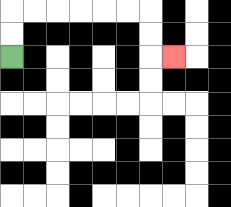{'start': '[0, 2]', 'end': '[7, 2]', 'path_directions': 'U,U,R,R,R,R,R,R,D,D,R', 'path_coordinates': '[[0, 2], [0, 1], [0, 0], [1, 0], [2, 0], [3, 0], [4, 0], [5, 0], [6, 0], [6, 1], [6, 2], [7, 2]]'}